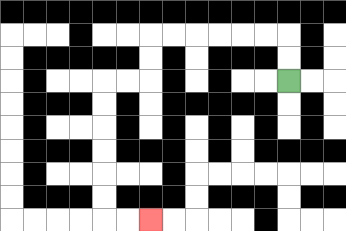{'start': '[12, 3]', 'end': '[6, 9]', 'path_directions': 'U,U,L,L,L,L,L,L,D,D,L,L,D,D,D,D,D,D,R,R', 'path_coordinates': '[[12, 3], [12, 2], [12, 1], [11, 1], [10, 1], [9, 1], [8, 1], [7, 1], [6, 1], [6, 2], [6, 3], [5, 3], [4, 3], [4, 4], [4, 5], [4, 6], [4, 7], [4, 8], [4, 9], [5, 9], [6, 9]]'}